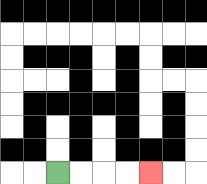{'start': '[2, 7]', 'end': '[6, 7]', 'path_directions': 'R,R,R,R', 'path_coordinates': '[[2, 7], [3, 7], [4, 7], [5, 7], [6, 7]]'}